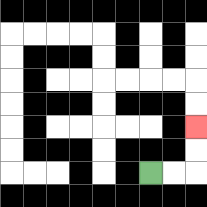{'start': '[6, 7]', 'end': '[8, 5]', 'path_directions': 'R,R,U,U', 'path_coordinates': '[[6, 7], [7, 7], [8, 7], [8, 6], [8, 5]]'}